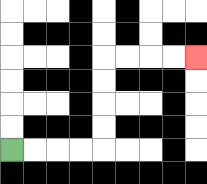{'start': '[0, 6]', 'end': '[8, 2]', 'path_directions': 'R,R,R,R,U,U,U,U,R,R,R,R', 'path_coordinates': '[[0, 6], [1, 6], [2, 6], [3, 6], [4, 6], [4, 5], [4, 4], [4, 3], [4, 2], [5, 2], [6, 2], [7, 2], [8, 2]]'}